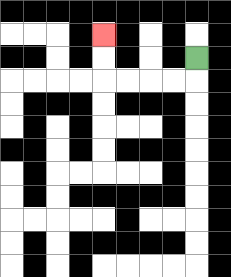{'start': '[8, 2]', 'end': '[4, 1]', 'path_directions': 'D,L,L,L,L,U,U', 'path_coordinates': '[[8, 2], [8, 3], [7, 3], [6, 3], [5, 3], [4, 3], [4, 2], [4, 1]]'}